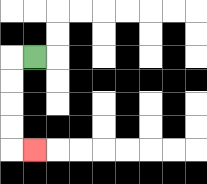{'start': '[1, 2]', 'end': '[1, 6]', 'path_directions': 'L,D,D,D,D,R', 'path_coordinates': '[[1, 2], [0, 2], [0, 3], [0, 4], [0, 5], [0, 6], [1, 6]]'}